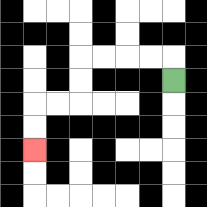{'start': '[7, 3]', 'end': '[1, 6]', 'path_directions': 'U,L,L,L,L,D,D,L,L,D,D', 'path_coordinates': '[[7, 3], [7, 2], [6, 2], [5, 2], [4, 2], [3, 2], [3, 3], [3, 4], [2, 4], [1, 4], [1, 5], [1, 6]]'}